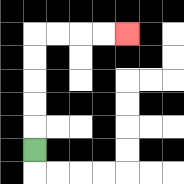{'start': '[1, 6]', 'end': '[5, 1]', 'path_directions': 'U,U,U,U,U,R,R,R,R', 'path_coordinates': '[[1, 6], [1, 5], [1, 4], [1, 3], [1, 2], [1, 1], [2, 1], [3, 1], [4, 1], [5, 1]]'}